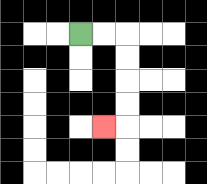{'start': '[3, 1]', 'end': '[4, 5]', 'path_directions': 'R,R,D,D,D,D,L', 'path_coordinates': '[[3, 1], [4, 1], [5, 1], [5, 2], [5, 3], [5, 4], [5, 5], [4, 5]]'}